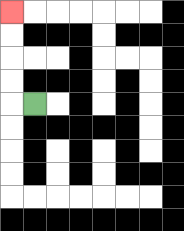{'start': '[1, 4]', 'end': '[0, 0]', 'path_directions': 'L,U,U,U,U', 'path_coordinates': '[[1, 4], [0, 4], [0, 3], [0, 2], [0, 1], [0, 0]]'}